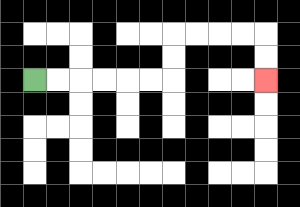{'start': '[1, 3]', 'end': '[11, 3]', 'path_directions': 'R,R,R,R,R,R,U,U,R,R,R,R,D,D', 'path_coordinates': '[[1, 3], [2, 3], [3, 3], [4, 3], [5, 3], [6, 3], [7, 3], [7, 2], [7, 1], [8, 1], [9, 1], [10, 1], [11, 1], [11, 2], [11, 3]]'}